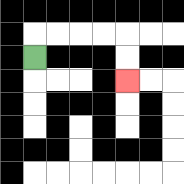{'start': '[1, 2]', 'end': '[5, 3]', 'path_directions': 'U,R,R,R,R,D,D', 'path_coordinates': '[[1, 2], [1, 1], [2, 1], [3, 1], [4, 1], [5, 1], [5, 2], [5, 3]]'}